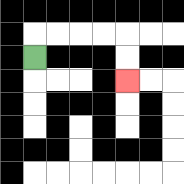{'start': '[1, 2]', 'end': '[5, 3]', 'path_directions': 'U,R,R,R,R,D,D', 'path_coordinates': '[[1, 2], [1, 1], [2, 1], [3, 1], [4, 1], [5, 1], [5, 2], [5, 3]]'}